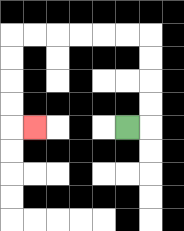{'start': '[5, 5]', 'end': '[1, 5]', 'path_directions': 'R,U,U,U,U,L,L,L,L,L,L,D,D,D,D,R', 'path_coordinates': '[[5, 5], [6, 5], [6, 4], [6, 3], [6, 2], [6, 1], [5, 1], [4, 1], [3, 1], [2, 1], [1, 1], [0, 1], [0, 2], [0, 3], [0, 4], [0, 5], [1, 5]]'}